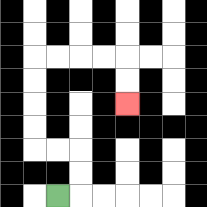{'start': '[2, 8]', 'end': '[5, 4]', 'path_directions': 'R,U,U,L,L,U,U,U,U,R,R,R,R,D,D', 'path_coordinates': '[[2, 8], [3, 8], [3, 7], [3, 6], [2, 6], [1, 6], [1, 5], [1, 4], [1, 3], [1, 2], [2, 2], [3, 2], [4, 2], [5, 2], [5, 3], [5, 4]]'}